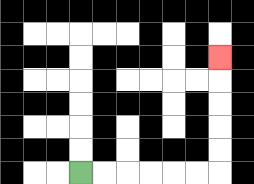{'start': '[3, 7]', 'end': '[9, 2]', 'path_directions': 'R,R,R,R,R,R,U,U,U,U,U', 'path_coordinates': '[[3, 7], [4, 7], [5, 7], [6, 7], [7, 7], [8, 7], [9, 7], [9, 6], [9, 5], [9, 4], [9, 3], [9, 2]]'}